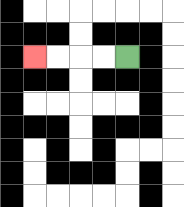{'start': '[5, 2]', 'end': '[1, 2]', 'path_directions': 'L,L,L,L', 'path_coordinates': '[[5, 2], [4, 2], [3, 2], [2, 2], [1, 2]]'}